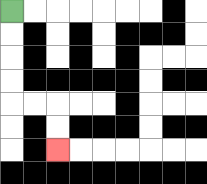{'start': '[0, 0]', 'end': '[2, 6]', 'path_directions': 'D,D,D,D,R,R,D,D', 'path_coordinates': '[[0, 0], [0, 1], [0, 2], [0, 3], [0, 4], [1, 4], [2, 4], [2, 5], [2, 6]]'}